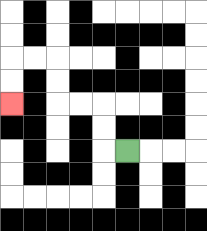{'start': '[5, 6]', 'end': '[0, 4]', 'path_directions': 'L,U,U,L,L,U,U,L,L,D,D', 'path_coordinates': '[[5, 6], [4, 6], [4, 5], [4, 4], [3, 4], [2, 4], [2, 3], [2, 2], [1, 2], [0, 2], [0, 3], [0, 4]]'}